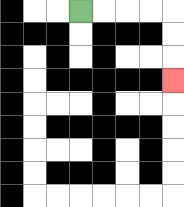{'start': '[3, 0]', 'end': '[7, 3]', 'path_directions': 'R,R,R,R,D,D,D', 'path_coordinates': '[[3, 0], [4, 0], [5, 0], [6, 0], [7, 0], [7, 1], [7, 2], [7, 3]]'}